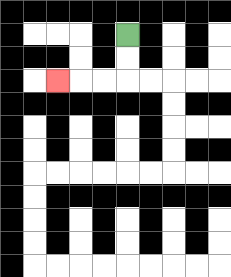{'start': '[5, 1]', 'end': '[2, 3]', 'path_directions': 'D,D,L,L,L', 'path_coordinates': '[[5, 1], [5, 2], [5, 3], [4, 3], [3, 3], [2, 3]]'}